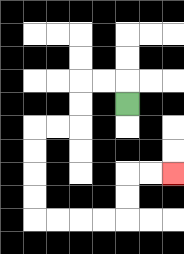{'start': '[5, 4]', 'end': '[7, 7]', 'path_directions': 'U,L,L,D,D,L,L,D,D,D,D,R,R,R,R,U,U,R,R', 'path_coordinates': '[[5, 4], [5, 3], [4, 3], [3, 3], [3, 4], [3, 5], [2, 5], [1, 5], [1, 6], [1, 7], [1, 8], [1, 9], [2, 9], [3, 9], [4, 9], [5, 9], [5, 8], [5, 7], [6, 7], [7, 7]]'}